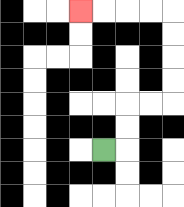{'start': '[4, 6]', 'end': '[3, 0]', 'path_directions': 'R,U,U,R,R,U,U,U,U,L,L,L,L', 'path_coordinates': '[[4, 6], [5, 6], [5, 5], [5, 4], [6, 4], [7, 4], [7, 3], [7, 2], [7, 1], [7, 0], [6, 0], [5, 0], [4, 0], [3, 0]]'}